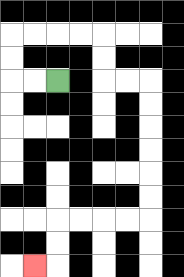{'start': '[2, 3]', 'end': '[1, 11]', 'path_directions': 'L,L,U,U,R,R,R,R,D,D,R,R,D,D,D,D,D,D,L,L,L,L,D,D,L', 'path_coordinates': '[[2, 3], [1, 3], [0, 3], [0, 2], [0, 1], [1, 1], [2, 1], [3, 1], [4, 1], [4, 2], [4, 3], [5, 3], [6, 3], [6, 4], [6, 5], [6, 6], [6, 7], [6, 8], [6, 9], [5, 9], [4, 9], [3, 9], [2, 9], [2, 10], [2, 11], [1, 11]]'}